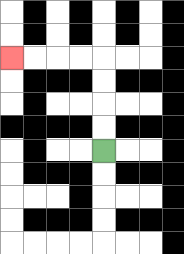{'start': '[4, 6]', 'end': '[0, 2]', 'path_directions': 'U,U,U,U,L,L,L,L', 'path_coordinates': '[[4, 6], [4, 5], [4, 4], [4, 3], [4, 2], [3, 2], [2, 2], [1, 2], [0, 2]]'}